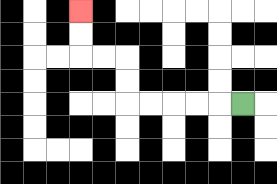{'start': '[10, 4]', 'end': '[3, 0]', 'path_directions': 'L,L,L,L,L,U,U,L,L,U,U', 'path_coordinates': '[[10, 4], [9, 4], [8, 4], [7, 4], [6, 4], [5, 4], [5, 3], [5, 2], [4, 2], [3, 2], [3, 1], [3, 0]]'}